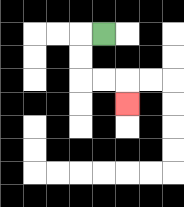{'start': '[4, 1]', 'end': '[5, 4]', 'path_directions': 'L,D,D,R,R,D', 'path_coordinates': '[[4, 1], [3, 1], [3, 2], [3, 3], [4, 3], [5, 3], [5, 4]]'}